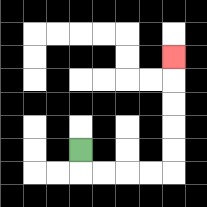{'start': '[3, 6]', 'end': '[7, 2]', 'path_directions': 'D,R,R,R,R,U,U,U,U,U', 'path_coordinates': '[[3, 6], [3, 7], [4, 7], [5, 7], [6, 7], [7, 7], [7, 6], [7, 5], [7, 4], [7, 3], [7, 2]]'}